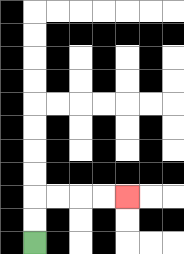{'start': '[1, 10]', 'end': '[5, 8]', 'path_directions': 'U,U,R,R,R,R', 'path_coordinates': '[[1, 10], [1, 9], [1, 8], [2, 8], [3, 8], [4, 8], [5, 8]]'}